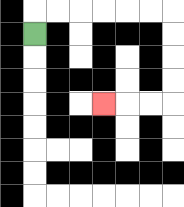{'start': '[1, 1]', 'end': '[4, 4]', 'path_directions': 'U,R,R,R,R,R,R,D,D,D,D,L,L,L', 'path_coordinates': '[[1, 1], [1, 0], [2, 0], [3, 0], [4, 0], [5, 0], [6, 0], [7, 0], [7, 1], [7, 2], [7, 3], [7, 4], [6, 4], [5, 4], [4, 4]]'}